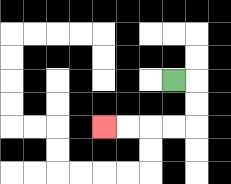{'start': '[7, 3]', 'end': '[4, 5]', 'path_directions': 'R,D,D,L,L,L,L', 'path_coordinates': '[[7, 3], [8, 3], [8, 4], [8, 5], [7, 5], [6, 5], [5, 5], [4, 5]]'}